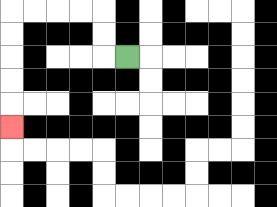{'start': '[5, 2]', 'end': '[0, 5]', 'path_directions': 'L,U,U,L,L,L,L,D,D,D,D,D', 'path_coordinates': '[[5, 2], [4, 2], [4, 1], [4, 0], [3, 0], [2, 0], [1, 0], [0, 0], [0, 1], [0, 2], [0, 3], [0, 4], [0, 5]]'}